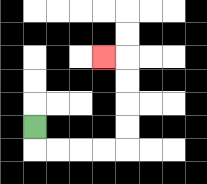{'start': '[1, 5]', 'end': '[4, 2]', 'path_directions': 'D,R,R,R,R,U,U,U,U,L', 'path_coordinates': '[[1, 5], [1, 6], [2, 6], [3, 6], [4, 6], [5, 6], [5, 5], [5, 4], [5, 3], [5, 2], [4, 2]]'}